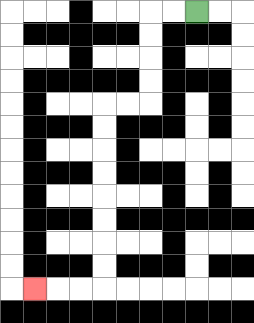{'start': '[8, 0]', 'end': '[1, 12]', 'path_directions': 'L,L,D,D,D,D,L,L,D,D,D,D,D,D,D,D,L,L,L', 'path_coordinates': '[[8, 0], [7, 0], [6, 0], [6, 1], [6, 2], [6, 3], [6, 4], [5, 4], [4, 4], [4, 5], [4, 6], [4, 7], [4, 8], [4, 9], [4, 10], [4, 11], [4, 12], [3, 12], [2, 12], [1, 12]]'}